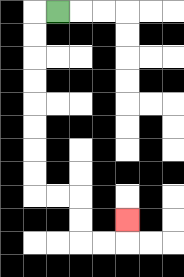{'start': '[2, 0]', 'end': '[5, 9]', 'path_directions': 'L,D,D,D,D,D,D,D,D,R,R,D,D,R,R,U', 'path_coordinates': '[[2, 0], [1, 0], [1, 1], [1, 2], [1, 3], [1, 4], [1, 5], [1, 6], [1, 7], [1, 8], [2, 8], [3, 8], [3, 9], [3, 10], [4, 10], [5, 10], [5, 9]]'}